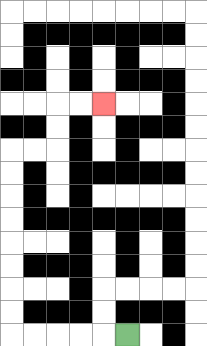{'start': '[5, 14]', 'end': '[4, 4]', 'path_directions': 'L,L,L,L,L,U,U,U,U,U,U,U,U,R,R,U,U,R,R', 'path_coordinates': '[[5, 14], [4, 14], [3, 14], [2, 14], [1, 14], [0, 14], [0, 13], [0, 12], [0, 11], [0, 10], [0, 9], [0, 8], [0, 7], [0, 6], [1, 6], [2, 6], [2, 5], [2, 4], [3, 4], [4, 4]]'}